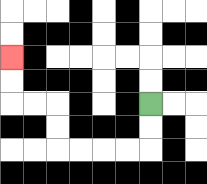{'start': '[6, 4]', 'end': '[0, 2]', 'path_directions': 'D,D,L,L,L,L,U,U,L,L,U,U', 'path_coordinates': '[[6, 4], [6, 5], [6, 6], [5, 6], [4, 6], [3, 6], [2, 6], [2, 5], [2, 4], [1, 4], [0, 4], [0, 3], [0, 2]]'}